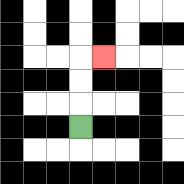{'start': '[3, 5]', 'end': '[4, 2]', 'path_directions': 'U,U,U,R', 'path_coordinates': '[[3, 5], [3, 4], [3, 3], [3, 2], [4, 2]]'}